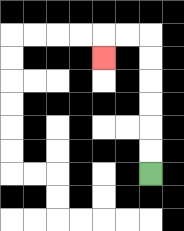{'start': '[6, 7]', 'end': '[4, 2]', 'path_directions': 'U,U,U,U,U,U,L,L,D', 'path_coordinates': '[[6, 7], [6, 6], [6, 5], [6, 4], [6, 3], [6, 2], [6, 1], [5, 1], [4, 1], [4, 2]]'}